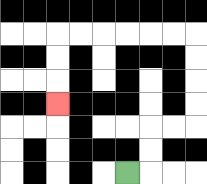{'start': '[5, 7]', 'end': '[2, 4]', 'path_directions': 'R,U,U,R,R,U,U,U,U,L,L,L,L,L,L,D,D,D', 'path_coordinates': '[[5, 7], [6, 7], [6, 6], [6, 5], [7, 5], [8, 5], [8, 4], [8, 3], [8, 2], [8, 1], [7, 1], [6, 1], [5, 1], [4, 1], [3, 1], [2, 1], [2, 2], [2, 3], [2, 4]]'}